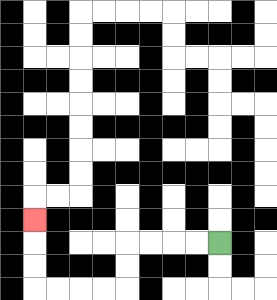{'start': '[9, 10]', 'end': '[1, 9]', 'path_directions': 'L,L,L,L,D,D,L,L,L,L,U,U,U', 'path_coordinates': '[[9, 10], [8, 10], [7, 10], [6, 10], [5, 10], [5, 11], [5, 12], [4, 12], [3, 12], [2, 12], [1, 12], [1, 11], [1, 10], [1, 9]]'}